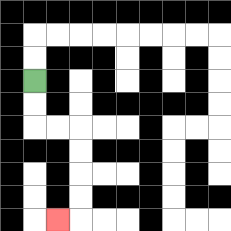{'start': '[1, 3]', 'end': '[2, 9]', 'path_directions': 'D,D,R,R,D,D,D,D,L', 'path_coordinates': '[[1, 3], [1, 4], [1, 5], [2, 5], [3, 5], [3, 6], [3, 7], [3, 8], [3, 9], [2, 9]]'}